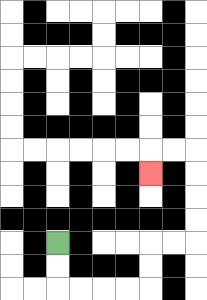{'start': '[2, 10]', 'end': '[6, 7]', 'path_directions': 'D,D,R,R,R,R,U,U,R,R,U,U,U,U,L,L,D', 'path_coordinates': '[[2, 10], [2, 11], [2, 12], [3, 12], [4, 12], [5, 12], [6, 12], [6, 11], [6, 10], [7, 10], [8, 10], [8, 9], [8, 8], [8, 7], [8, 6], [7, 6], [6, 6], [6, 7]]'}